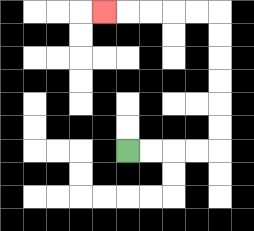{'start': '[5, 6]', 'end': '[4, 0]', 'path_directions': 'R,R,R,R,U,U,U,U,U,U,L,L,L,L,L', 'path_coordinates': '[[5, 6], [6, 6], [7, 6], [8, 6], [9, 6], [9, 5], [9, 4], [9, 3], [9, 2], [9, 1], [9, 0], [8, 0], [7, 0], [6, 0], [5, 0], [4, 0]]'}